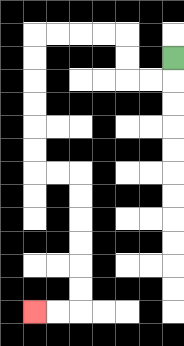{'start': '[7, 2]', 'end': '[1, 13]', 'path_directions': 'D,L,L,U,U,L,L,L,L,D,D,D,D,D,D,R,R,D,D,D,D,D,D,L,L', 'path_coordinates': '[[7, 2], [7, 3], [6, 3], [5, 3], [5, 2], [5, 1], [4, 1], [3, 1], [2, 1], [1, 1], [1, 2], [1, 3], [1, 4], [1, 5], [1, 6], [1, 7], [2, 7], [3, 7], [3, 8], [3, 9], [3, 10], [3, 11], [3, 12], [3, 13], [2, 13], [1, 13]]'}